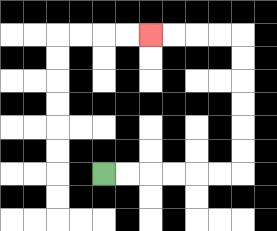{'start': '[4, 7]', 'end': '[6, 1]', 'path_directions': 'R,R,R,R,R,R,U,U,U,U,U,U,L,L,L,L', 'path_coordinates': '[[4, 7], [5, 7], [6, 7], [7, 7], [8, 7], [9, 7], [10, 7], [10, 6], [10, 5], [10, 4], [10, 3], [10, 2], [10, 1], [9, 1], [8, 1], [7, 1], [6, 1]]'}